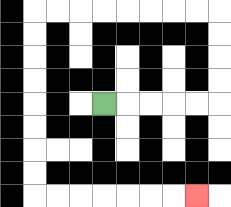{'start': '[4, 4]', 'end': '[8, 8]', 'path_directions': 'R,R,R,R,R,U,U,U,U,L,L,L,L,L,L,L,L,D,D,D,D,D,D,D,D,R,R,R,R,R,R,R', 'path_coordinates': '[[4, 4], [5, 4], [6, 4], [7, 4], [8, 4], [9, 4], [9, 3], [9, 2], [9, 1], [9, 0], [8, 0], [7, 0], [6, 0], [5, 0], [4, 0], [3, 0], [2, 0], [1, 0], [1, 1], [1, 2], [1, 3], [1, 4], [1, 5], [1, 6], [1, 7], [1, 8], [2, 8], [3, 8], [4, 8], [5, 8], [6, 8], [7, 8], [8, 8]]'}